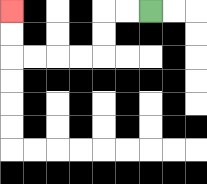{'start': '[6, 0]', 'end': '[0, 0]', 'path_directions': 'L,L,D,D,L,L,L,L,U,U', 'path_coordinates': '[[6, 0], [5, 0], [4, 0], [4, 1], [4, 2], [3, 2], [2, 2], [1, 2], [0, 2], [0, 1], [0, 0]]'}